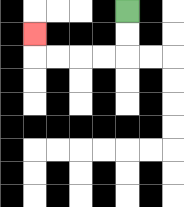{'start': '[5, 0]', 'end': '[1, 1]', 'path_directions': 'D,D,L,L,L,L,U', 'path_coordinates': '[[5, 0], [5, 1], [5, 2], [4, 2], [3, 2], [2, 2], [1, 2], [1, 1]]'}